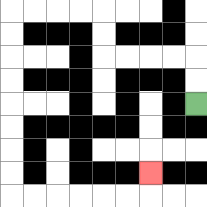{'start': '[8, 4]', 'end': '[6, 7]', 'path_directions': 'U,U,L,L,L,L,U,U,L,L,L,L,D,D,D,D,D,D,D,D,R,R,R,R,R,R,U', 'path_coordinates': '[[8, 4], [8, 3], [8, 2], [7, 2], [6, 2], [5, 2], [4, 2], [4, 1], [4, 0], [3, 0], [2, 0], [1, 0], [0, 0], [0, 1], [0, 2], [0, 3], [0, 4], [0, 5], [0, 6], [0, 7], [0, 8], [1, 8], [2, 8], [3, 8], [4, 8], [5, 8], [6, 8], [6, 7]]'}